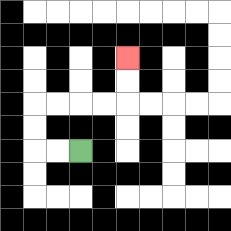{'start': '[3, 6]', 'end': '[5, 2]', 'path_directions': 'L,L,U,U,R,R,R,R,U,U', 'path_coordinates': '[[3, 6], [2, 6], [1, 6], [1, 5], [1, 4], [2, 4], [3, 4], [4, 4], [5, 4], [5, 3], [5, 2]]'}